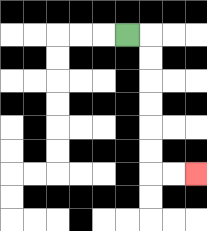{'start': '[5, 1]', 'end': '[8, 7]', 'path_directions': 'R,D,D,D,D,D,D,R,R', 'path_coordinates': '[[5, 1], [6, 1], [6, 2], [6, 3], [6, 4], [6, 5], [6, 6], [6, 7], [7, 7], [8, 7]]'}